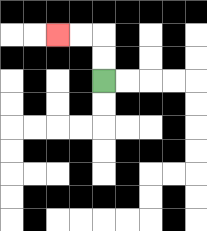{'start': '[4, 3]', 'end': '[2, 1]', 'path_directions': 'U,U,L,L', 'path_coordinates': '[[4, 3], [4, 2], [4, 1], [3, 1], [2, 1]]'}